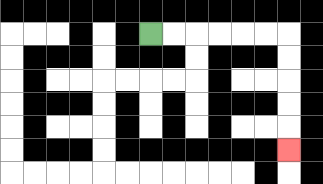{'start': '[6, 1]', 'end': '[12, 6]', 'path_directions': 'R,R,R,R,R,R,D,D,D,D,D', 'path_coordinates': '[[6, 1], [7, 1], [8, 1], [9, 1], [10, 1], [11, 1], [12, 1], [12, 2], [12, 3], [12, 4], [12, 5], [12, 6]]'}